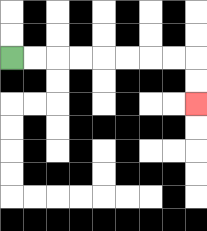{'start': '[0, 2]', 'end': '[8, 4]', 'path_directions': 'R,R,R,R,R,R,R,R,D,D', 'path_coordinates': '[[0, 2], [1, 2], [2, 2], [3, 2], [4, 2], [5, 2], [6, 2], [7, 2], [8, 2], [8, 3], [8, 4]]'}